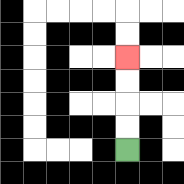{'start': '[5, 6]', 'end': '[5, 2]', 'path_directions': 'U,U,U,U', 'path_coordinates': '[[5, 6], [5, 5], [5, 4], [5, 3], [5, 2]]'}